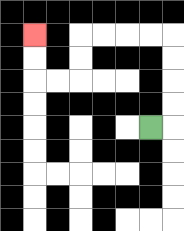{'start': '[6, 5]', 'end': '[1, 1]', 'path_directions': 'R,U,U,U,U,L,L,L,L,D,D,L,L,U,U', 'path_coordinates': '[[6, 5], [7, 5], [7, 4], [7, 3], [7, 2], [7, 1], [6, 1], [5, 1], [4, 1], [3, 1], [3, 2], [3, 3], [2, 3], [1, 3], [1, 2], [1, 1]]'}